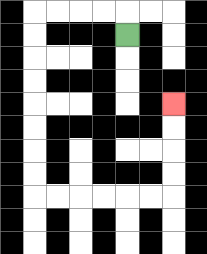{'start': '[5, 1]', 'end': '[7, 4]', 'path_directions': 'U,L,L,L,L,D,D,D,D,D,D,D,D,R,R,R,R,R,R,U,U,U,U', 'path_coordinates': '[[5, 1], [5, 0], [4, 0], [3, 0], [2, 0], [1, 0], [1, 1], [1, 2], [1, 3], [1, 4], [1, 5], [1, 6], [1, 7], [1, 8], [2, 8], [3, 8], [4, 8], [5, 8], [6, 8], [7, 8], [7, 7], [7, 6], [7, 5], [7, 4]]'}